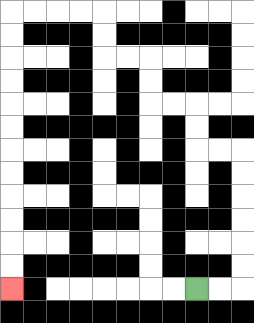{'start': '[8, 12]', 'end': '[0, 12]', 'path_directions': 'R,R,U,U,U,U,U,U,L,L,U,U,L,L,U,U,L,L,U,U,L,L,L,L,D,D,D,D,D,D,D,D,D,D,D,D', 'path_coordinates': '[[8, 12], [9, 12], [10, 12], [10, 11], [10, 10], [10, 9], [10, 8], [10, 7], [10, 6], [9, 6], [8, 6], [8, 5], [8, 4], [7, 4], [6, 4], [6, 3], [6, 2], [5, 2], [4, 2], [4, 1], [4, 0], [3, 0], [2, 0], [1, 0], [0, 0], [0, 1], [0, 2], [0, 3], [0, 4], [0, 5], [0, 6], [0, 7], [0, 8], [0, 9], [0, 10], [0, 11], [0, 12]]'}